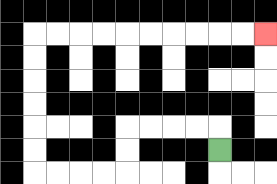{'start': '[9, 6]', 'end': '[11, 1]', 'path_directions': 'U,L,L,L,L,D,D,L,L,L,L,U,U,U,U,U,U,R,R,R,R,R,R,R,R,R,R', 'path_coordinates': '[[9, 6], [9, 5], [8, 5], [7, 5], [6, 5], [5, 5], [5, 6], [5, 7], [4, 7], [3, 7], [2, 7], [1, 7], [1, 6], [1, 5], [1, 4], [1, 3], [1, 2], [1, 1], [2, 1], [3, 1], [4, 1], [5, 1], [6, 1], [7, 1], [8, 1], [9, 1], [10, 1], [11, 1]]'}